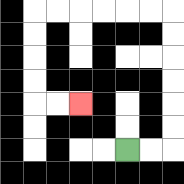{'start': '[5, 6]', 'end': '[3, 4]', 'path_directions': 'R,R,U,U,U,U,U,U,L,L,L,L,L,L,D,D,D,D,R,R', 'path_coordinates': '[[5, 6], [6, 6], [7, 6], [7, 5], [7, 4], [7, 3], [7, 2], [7, 1], [7, 0], [6, 0], [5, 0], [4, 0], [3, 0], [2, 0], [1, 0], [1, 1], [1, 2], [1, 3], [1, 4], [2, 4], [3, 4]]'}